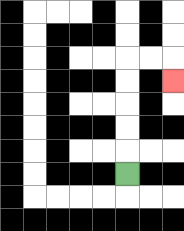{'start': '[5, 7]', 'end': '[7, 3]', 'path_directions': 'U,U,U,U,U,R,R,D', 'path_coordinates': '[[5, 7], [5, 6], [5, 5], [5, 4], [5, 3], [5, 2], [6, 2], [7, 2], [7, 3]]'}